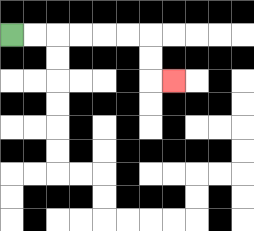{'start': '[0, 1]', 'end': '[7, 3]', 'path_directions': 'R,R,R,R,R,R,D,D,R', 'path_coordinates': '[[0, 1], [1, 1], [2, 1], [3, 1], [4, 1], [5, 1], [6, 1], [6, 2], [6, 3], [7, 3]]'}